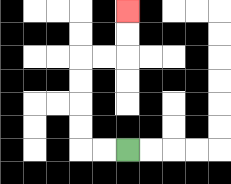{'start': '[5, 6]', 'end': '[5, 0]', 'path_directions': 'L,L,U,U,U,U,R,R,U,U', 'path_coordinates': '[[5, 6], [4, 6], [3, 6], [3, 5], [3, 4], [3, 3], [3, 2], [4, 2], [5, 2], [5, 1], [5, 0]]'}